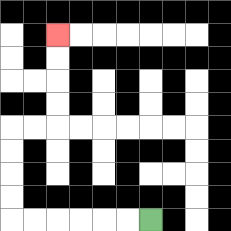{'start': '[6, 9]', 'end': '[2, 1]', 'path_directions': 'L,L,L,L,L,L,U,U,U,U,R,R,U,U,U,U', 'path_coordinates': '[[6, 9], [5, 9], [4, 9], [3, 9], [2, 9], [1, 9], [0, 9], [0, 8], [0, 7], [0, 6], [0, 5], [1, 5], [2, 5], [2, 4], [2, 3], [2, 2], [2, 1]]'}